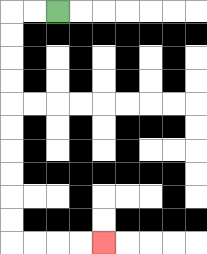{'start': '[2, 0]', 'end': '[4, 10]', 'path_directions': 'L,L,D,D,D,D,D,D,D,D,D,D,R,R,R,R', 'path_coordinates': '[[2, 0], [1, 0], [0, 0], [0, 1], [0, 2], [0, 3], [0, 4], [0, 5], [0, 6], [0, 7], [0, 8], [0, 9], [0, 10], [1, 10], [2, 10], [3, 10], [4, 10]]'}